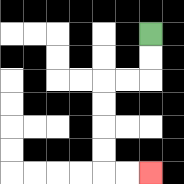{'start': '[6, 1]', 'end': '[6, 7]', 'path_directions': 'D,D,L,L,D,D,D,D,R,R', 'path_coordinates': '[[6, 1], [6, 2], [6, 3], [5, 3], [4, 3], [4, 4], [4, 5], [4, 6], [4, 7], [5, 7], [6, 7]]'}